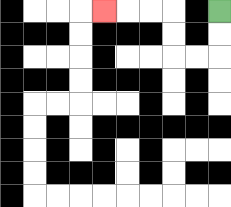{'start': '[9, 0]', 'end': '[4, 0]', 'path_directions': 'D,D,L,L,U,U,L,L,L', 'path_coordinates': '[[9, 0], [9, 1], [9, 2], [8, 2], [7, 2], [7, 1], [7, 0], [6, 0], [5, 0], [4, 0]]'}